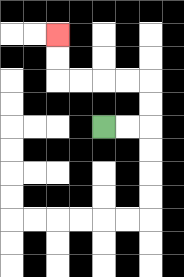{'start': '[4, 5]', 'end': '[2, 1]', 'path_directions': 'R,R,U,U,L,L,L,L,U,U', 'path_coordinates': '[[4, 5], [5, 5], [6, 5], [6, 4], [6, 3], [5, 3], [4, 3], [3, 3], [2, 3], [2, 2], [2, 1]]'}